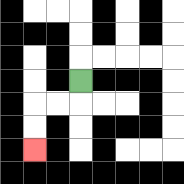{'start': '[3, 3]', 'end': '[1, 6]', 'path_directions': 'D,L,L,D,D', 'path_coordinates': '[[3, 3], [3, 4], [2, 4], [1, 4], [1, 5], [1, 6]]'}